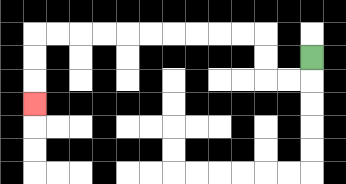{'start': '[13, 2]', 'end': '[1, 4]', 'path_directions': 'D,L,L,U,U,L,L,L,L,L,L,L,L,L,L,D,D,D', 'path_coordinates': '[[13, 2], [13, 3], [12, 3], [11, 3], [11, 2], [11, 1], [10, 1], [9, 1], [8, 1], [7, 1], [6, 1], [5, 1], [4, 1], [3, 1], [2, 1], [1, 1], [1, 2], [1, 3], [1, 4]]'}